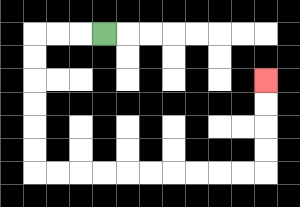{'start': '[4, 1]', 'end': '[11, 3]', 'path_directions': 'L,L,L,D,D,D,D,D,D,R,R,R,R,R,R,R,R,R,R,U,U,U,U', 'path_coordinates': '[[4, 1], [3, 1], [2, 1], [1, 1], [1, 2], [1, 3], [1, 4], [1, 5], [1, 6], [1, 7], [2, 7], [3, 7], [4, 7], [5, 7], [6, 7], [7, 7], [8, 7], [9, 7], [10, 7], [11, 7], [11, 6], [11, 5], [11, 4], [11, 3]]'}